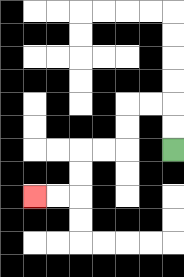{'start': '[7, 6]', 'end': '[1, 8]', 'path_directions': 'U,U,L,L,D,D,L,L,D,D,L,L', 'path_coordinates': '[[7, 6], [7, 5], [7, 4], [6, 4], [5, 4], [5, 5], [5, 6], [4, 6], [3, 6], [3, 7], [3, 8], [2, 8], [1, 8]]'}